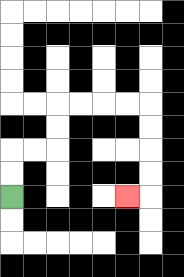{'start': '[0, 8]', 'end': '[5, 8]', 'path_directions': 'U,U,R,R,U,U,R,R,R,R,D,D,D,D,L', 'path_coordinates': '[[0, 8], [0, 7], [0, 6], [1, 6], [2, 6], [2, 5], [2, 4], [3, 4], [4, 4], [5, 4], [6, 4], [6, 5], [6, 6], [6, 7], [6, 8], [5, 8]]'}